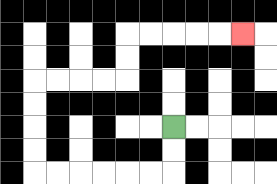{'start': '[7, 5]', 'end': '[10, 1]', 'path_directions': 'D,D,L,L,L,L,L,L,U,U,U,U,R,R,R,R,U,U,R,R,R,R,R', 'path_coordinates': '[[7, 5], [7, 6], [7, 7], [6, 7], [5, 7], [4, 7], [3, 7], [2, 7], [1, 7], [1, 6], [1, 5], [1, 4], [1, 3], [2, 3], [3, 3], [4, 3], [5, 3], [5, 2], [5, 1], [6, 1], [7, 1], [8, 1], [9, 1], [10, 1]]'}